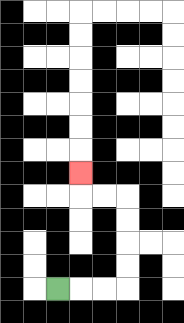{'start': '[2, 12]', 'end': '[3, 7]', 'path_directions': 'R,R,R,U,U,U,U,L,L,U', 'path_coordinates': '[[2, 12], [3, 12], [4, 12], [5, 12], [5, 11], [5, 10], [5, 9], [5, 8], [4, 8], [3, 8], [3, 7]]'}